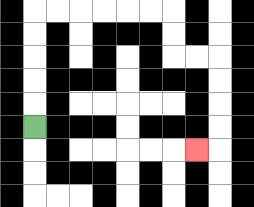{'start': '[1, 5]', 'end': '[8, 6]', 'path_directions': 'U,U,U,U,U,R,R,R,R,R,R,D,D,R,R,D,D,D,D,L', 'path_coordinates': '[[1, 5], [1, 4], [1, 3], [1, 2], [1, 1], [1, 0], [2, 0], [3, 0], [4, 0], [5, 0], [6, 0], [7, 0], [7, 1], [7, 2], [8, 2], [9, 2], [9, 3], [9, 4], [9, 5], [9, 6], [8, 6]]'}